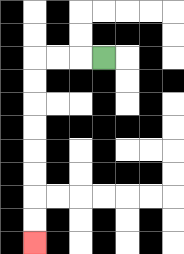{'start': '[4, 2]', 'end': '[1, 10]', 'path_directions': 'L,L,L,D,D,D,D,D,D,D,D', 'path_coordinates': '[[4, 2], [3, 2], [2, 2], [1, 2], [1, 3], [1, 4], [1, 5], [1, 6], [1, 7], [1, 8], [1, 9], [1, 10]]'}